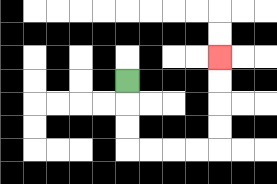{'start': '[5, 3]', 'end': '[9, 2]', 'path_directions': 'D,D,D,R,R,R,R,U,U,U,U', 'path_coordinates': '[[5, 3], [5, 4], [5, 5], [5, 6], [6, 6], [7, 6], [8, 6], [9, 6], [9, 5], [9, 4], [9, 3], [9, 2]]'}